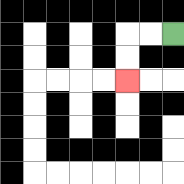{'start': '[7, 1]', 'end': '[5, 3]', 'path_directions': 'L,L,D,D', 'path_coordinates': '[[7, 1], [6, 1], [5, 1], [5, 2], [5, 3]]'}